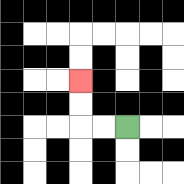{'start': '[5, 5]', 'end': '[3, 3]', 'path_directions': 'L,L,U,U', 'path_coordinates': '[[5, 5], [4, 5], [3, 5], [3, 4], [3, 3]]'}